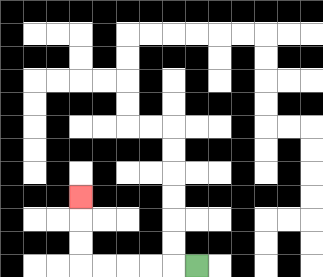{'start': '[8, 11]', 'end': '[3, 8]', 'path_directions': 'L,L,L,L,L,U,U,U', 'path_coordinates': '[[8, 11], [7, 11], [6, 11], [5, 11], [4, 11], [3, 11], [3, 10], [3, 9], [3, 8]]'}